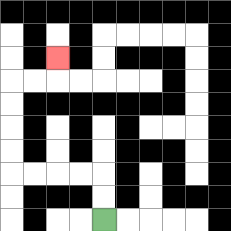{'start': '[4, 9]', 'end': '[2, 2]', 'path_directions': 'U,U,L,L,L,L,U,U,U,U,R,R,U', 'path_coordinates': '[[4, 9], [4, 8], [4, 7], [3, 7], [2, 7], [1, 7], [0, 7], [0, 6], [0, 5], [0, 4], [0, 3], [1, 3], [2, 3], [2, 2]]'}